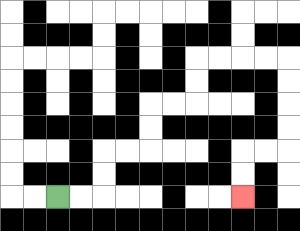{'start': '[2, 8]', 'end': '[10, 8]', 'path_directions': 'R,R,U,U,R,R,U,U,R,R,U,U,R,R,R,R,D,D,D,D,L,L,D,D', 'path_coordinates': '[[2, 8], [3, 8], [4, 8], [4, 7], [4, 6], [5, 6], [6, 6], [6, 5], [6, 4], [7, 4], [8, 4], [8, 3], [8, 2], [9, 2], [10, 2], [11, 2], [12, 2], [12, 3], [12, 4], [12, 5], [12, 6], [11, 6], [10, 6], [10, 7], [10, 8]]'}